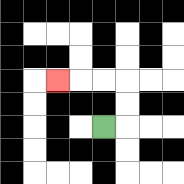{'start': '[4, 5]', 'end': '[2, 3]', 'path_directions': 'R,U,U,L,L,L', 'path_coordinates': '[[4, 5], [5, 5], [5, 4], [5, 3], [4, 3], [3, 3], [2, 3]]'}